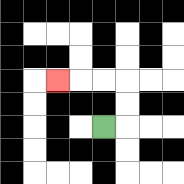{'start': '[4, 5]', 'end': '[2, 3]', 'path_directions': 'R,U,U,L,L,L', 'path_coordinates': '[[4, 5], [5, 5], [5, 4], [5, 3], [4, 3], [3, 3], [2, 3]]'}